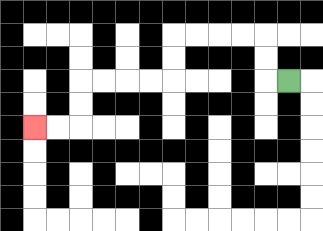{'start': '[12, 3]', 'end': '[1, 5]', 'path_directions': 'L,U,U,L,L,L,L,D,D,L,L,L,L,D,D,L,L', 'path_coordinates': '[[12, 3], [11, 3], [11, 2], [11, 1], [10, 1], [9, 1], [8, 1], [7, 1], [7, 2], [7, 3], [6, 3], [5, 3], [4, 3], [3, 3], [3, 4], [3, 5], [2, 5], [1, 5]]'}